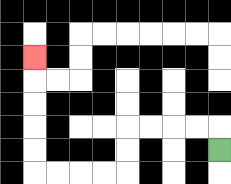{'start': '[9, 6]', 'end': '[1, 2]', 'path_directions': 'U,L,L,L,L,D,D,L,L,L,L,U,U,U,U,U', 'path_coordinates': '[[9, 6], [9, 5], [8, 5], [7, 5], [6, 5], [5, 5], [5, 6], [5, 7], [4, 7], [3, 7], [2, 7], [1, 7], [1, 6], [1, 5], [1, 4], [1, 3], [1, 2]]'}